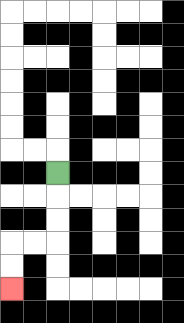{'start': '[2, 7]', 'end': '[0, 12]', 'path_directions': 'D,D,D,L,L,D,D', 'path_coordinates': '[[2, 7], [2, 8], [2, 9], [2, 10], [1, 10], [0, 10], [0, 11], [0, 12]]'}